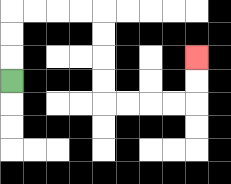{'start': '[0, 3]', 'end': '[8, 2]', 'path_directions': 'U,U,U,R,R,R,R,D,D,D,D,R,R,R,R,U,U', 'path_coordinates': '[[0, 3], [0, 2], [0, 1], [0, 0], [1, 0], [2, 0], [3, 0], [4, 0], [4, 1], [4, 2], [4, 3], [4, 4], [5, 4], [6, 4], [7, 4], [8, 4], [8, 3], [8, 2]]'}